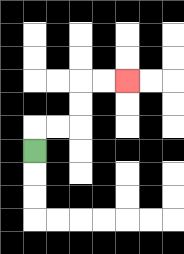{'start': '[1, 6]', 'end': '[5, 3]', 'path_directions': 'U,R,R,U,U,R,R', 'path_coordinates': '[[1, 6], [1, 5], [2, 5], [3, 5], [3, 4], [3, 3], [4, 3], [5, 3]]'}